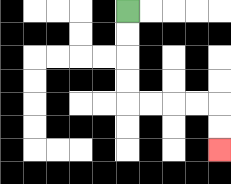{'start': '[5, 0]', 'end': '[9, 6]', 'path_directions': 'D,D,D,D,R,R,R,R,D,D', 'path_coordinates': '[[5, 0], [5, 1], [5, 2], [5, 3], [5, 4], [6, 4], [7, 4], [8, 4], [9, 4], [9, 5], [9, 6]]'}